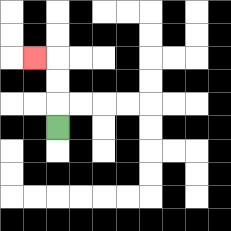{'start': '[2, 5]', 'end': '[1, 2]', 'path_directions': 'U,U,U,L', 'path_coordinates': '[[2, 5], [2, 4], [2, 3], [2, 2], [1, 2]]'}